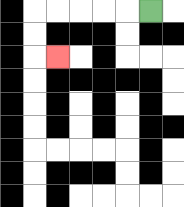{'start': '[6, 0]', 'end': '[2, 2]', 'path_directions': 'L,L,L,L,L,D,D,R', 'path_coordinates': '[[6, 0], [5, 0], [4, 0], [3, 0], [2, 0], [1, 0], [1, 1], [1, 2], [2, 2]]'}